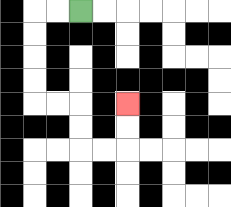{'start': '[3, 0]', 'end': '[5, 4]', 'path_directions': 'L,L,D,D,D,D,R,R,D,D,R,R,U,U', 'path_coordinates': '[[3, 0], [2, 0], [1, 0], [1, 1], [1, 2], [1, 3], [1, 4], [2, 4], [3, 4], [3, 5], [3, 6], [4, 6], [5, 6], [5, 5], [5, 4]]'}